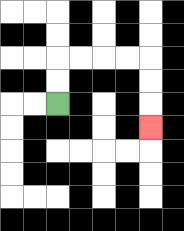{'start': '[2, 4]', 'end': '[6, 5]', 'path_directions': 'U,U,R,R,R,R,D,D,D', 'path_coordinates': '[[2, 4], [2, 3], [2, 2], [3, 2], [4, 2], [5, 2], [6, 2], [6, 3], [6, 4], [6, 5]]'}